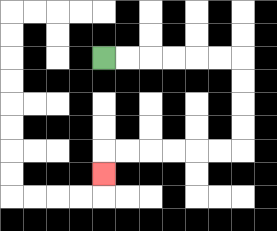{'start': '[4, 2]', 'end': '[4, 7]', 'path_directions': 'R,R,R,R,R,R,D,D,D,D,L,L,L,L,L,L,D', 'path_coordinates': '[[4, 2], [5, 2], [6, 2], [7, 2], [8, 2], [9, 2], [10, 2], [10, 3], [10, 4], [10, 5], [10, 6], [9, 6], [8, 6], [7, 6], [6, 6], [5, 6], [4, 6], [4, 7]]'}